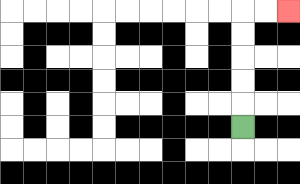{'start': '[10, 5]', 'end': '[12, 0]', 'path_directions': 'U,U,U,U,U,R,R', 'path_coordinates': '[[10, 5], [10, 4], [10, 3], [10, 2], [10, 1], [10, 0], [11, 0], [12, 0]]'}